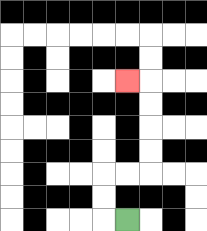{'start': '[5, 9]', 'end': '[5, 3]', 'path_directions': 'L,U,U,R,R,U,U,U,U,L', 'path_coordinates': '[[5, 9], [4, 9], [4, 8], [4, 7], [5, 7], [6, 7], [6, 6], [6, 5], [6, 4], [6, 3], [5, 3]]'}